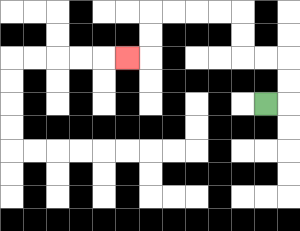{'start': '[11, 4]', 'end': '[5, 2]', 'path_directions': 'R,U,U,L,L,U,U,L,L,L,L,D,D,L', 'path_coordinates': '[[11, 4], [12, 4], [12, 3], [12, 2], [11, 2], [10, 2], [10, 1], [10, 0], [9, 0], [8, 0], [7, 0], [6, 0], [6, 1], [6, 2], [5, 2]]'}